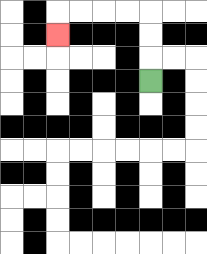{'start': '[6, 3]', 'end': '[2, 1]', 'path_directions': 'U,U,U,L,L,L,L,D', 'path_coordinates': '[[6, 3], [6, 2], [6, 1], [6, 0], [5, 0], [4, 0], [3, 0], [2, 0], [2, 1]]'}